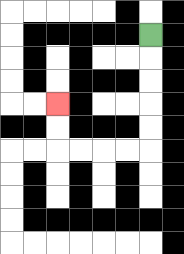{'start': '[6, 1]', 'end': '[2, 4]', 'path_directions': 'D,D,D,D,D,L,L,L,L,U,U', 'path_coordinates': '[[6, 1], [6, 2], [6, 3], [6, 4], [6, 5], [6, 6], [5, 6], [4, 6], [3, 6], [2, 6], [2, 5], [2, 4]]'}